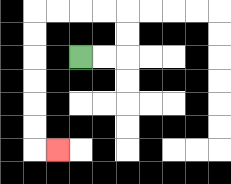{'start': '[3, 2]', 'end': '[2, 6]', 'path_directions': 'R,R,U,U,L,L,L,L,D,D,D,D,D,D,R', 'path_coordinates': '[[3, 2], [4, 2], [5, 2], [5, 1], [5, 0], [4, 0], [3, 0], [2, 0], [1, 0], [1, 1], [1, 2], [1, 3], [1, 4], [1, 5], [1, 6], [2, 6]]'}